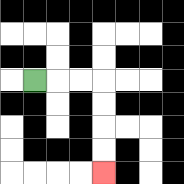{'start': '[1, 3]', 'end': '[4, 7]', 'path_directions': 'R,R,R,D,D,D,D', 'path_coordinates': '[[1, 3], [2, 3], [3, 3], [4, 3], [4, 4], [4, 5], [4, 6], [4, 7]]'}